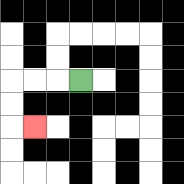{'start': '[3, 3]', 'end': '[1, 5]', 'path_directions': 'L,L,L,D,D,R', 'path_coordinates': '[[3, 3], [2, 3], [1, 3], [0, 3], [0, 4], [0, 5], [1, 5]]'}